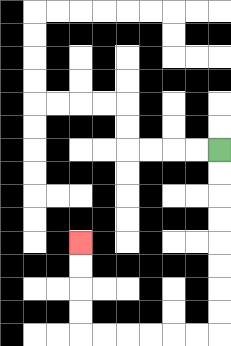{'start': '[9, 6]', 'end': '[3, 10]', 'path_directions': 'D,D,D,D,D,D,D,D,L,L,L,L,L,L,U,U,U,U', 'path_coordinates': '[[9, 6], [9, 7], [9, 8], [9, 9], [9, 10], [9, 11], [9, 12], [9, 13], [9, 14], [8, 14], [7, 14], [6, 14], [5, 14], [4, 14], [3, 14], [3, 13], [3, 12], [3, 11], [3, 10]]'}